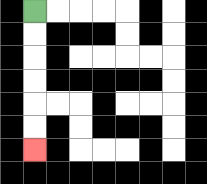{'start': '[1, 0]', 'end': '[1, 6]', 'path_directions': 'D,D,D,D,D,D', 'path_coordinates': '[[1, 0], [1, 1], [1, 2], [1, 3], [1, 4], [1, 5], [1, 6]]'}